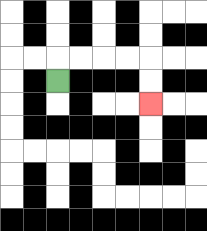{'start': '[2, 3]', 'end': '[6, 4]', 'path_directions': 'U,R,R,R,R,D,D', 'path_coordinates': '[[2, 3], [2, 2], [3, 2], [4, 2], [5, 2], [6, 2], [6, 3], [6, 4]]'}